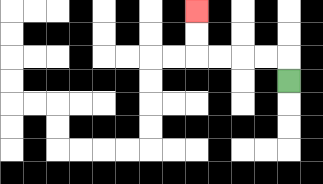{'start': '[12, 3]', 'end': '[8, 0]', 'path_directions': 'U,L,L,L,L,U,U', 'path_coordinates': '[[12, 3], [12, 2], [11, 2], [10, 2], [9, 2], [8, 2], [8, 1], [8, 0]]'}